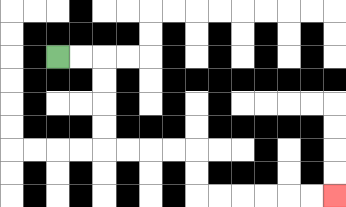{'start': '[2, 2]', 'end': '[14, 8]', 'path_directions': 'R,R,D,D,D,D,R,R,R,R,D,D,R,R,R,R,R,R', 'path_coordinates': '[[2, 2], [3, 2], [4, 2], [4, 3], [4, 4], [4, 5], [4, 6], [5, 6], [6, 6], [7, 6], [8, 6], [8, 7], [8, 8], [9, 8], [10, 8], [11, 8], [12, 8], [13, 8], [14, 8]]'}